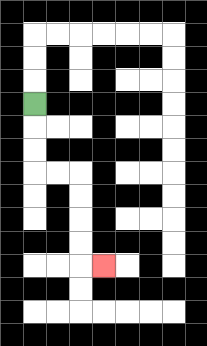{'start': '[1, 4]', 'end': '[4, 11]', 'path_directions': 'D,D,D,R,R,D,D,D,D,R', 'path_coordinates': '[[1, 4], [1, 5], [1, 6], [1, 7], [2, 7], [3, 7], [3, 8], [3, 9], [3, 10], [3, 11], [4, 11]]'}